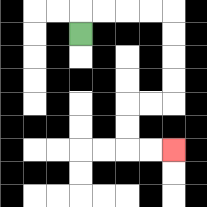{'start': '[3, 1]', 'end': '[7, 6]', 'path_directions': 'U,R,R,R,R,D,D,D,D,L,L,D,D,R,R', 'path_coordinates': '[[3, 1], [3, 0], [4, 0], [5, 0], [6, 0], [7, 0], [7, 1], [7, 2], [7, 3], [7, 4], [6, 4], [5, 4], [5, 5], [5, 6], [6, 6], [7, 6]]'}